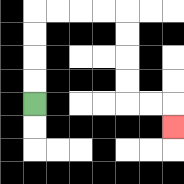{'start': '[1, 4]', 'end': '[7, 5]', 'path_directions': 'U,U,U,U,R,R,R,R,D,D,D,D,R,R,D', 'path_coordinates': '[[1, 4], [1, 3], [1, 2], [1, 1], [1, 0], [2, 0], [3, 0], [4, 0], [5, 0], [5, 1], [5, 2], [5, 3], [5, 4], [6, 4], [7, 4], [7, 5]]'}